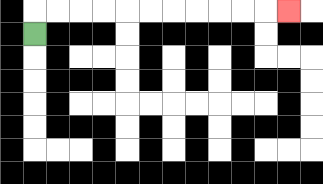{'start': '[1, 1]', 'end': '[12, 0]', 'path_directions': 'U,R,R,R,R,R,R,R,R,R,R,R', 'path_coordinates': '[[1, 1], [1, 0], [2, 0], [3, 0], [4, 0], [5, 0], [6, 0], [7, 0], [8, 0], [9, 0], [10, 0], [11, 0], [12, 0]]'}